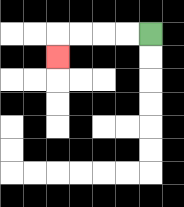{'start': '[6, 1]', 'end': '[2, 2]', 'path_directions': 'L,L,L,L,D', 'path_coordinates': '[[6, 1], [5, 1], [4, 1], [3, 1], [2, 1], [2, 2]]'}